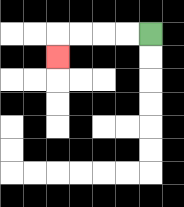{'start': '[6, 1]', 'end': '[2, 2]', 'path_directions': 'L,L,L,L,D', 'path_coordinates': '[[6, 1], [5, 1], [4, 1], [3, 1], [2, 1], [2, 2]]'}